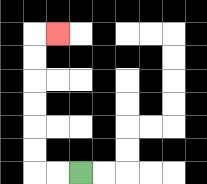{'start': '[3, 7]', 'end': '[2, 1]', 'path_directions': 'L,L,U,U,U,U,U,U,R', 'path_coordinates': '[[3, 7], [2, 7], [1, 7], [1, 6], [1, 5], [1, 4], [1, 3], [1, 2], [1, 1], [2, 1]]'}